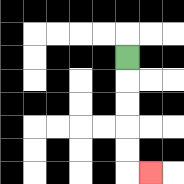{'start': '[5, 2]', 'end': '[6, 7]', 'path_directions': 'D,D,D,D,D,R', 'path_coordinates': '[[5, 2], [5, 3], [5, 4], [5, 5], [5, 6], [5, 7], [6, 7]]'}